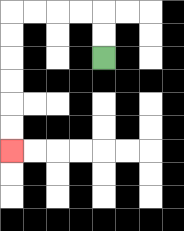{'start': '[4, 2]', 'end': '[0, 6]', 'path_directions': 'U,U,L,L,L,L,D,D,D,D,D,D', 'path_coordinates': '[[4, 2], [4, 1], [4, 0], [3, 0], [2, 0], [1, 0], [0, 0], [0, 1], [0, 2], [0, 3], [0, 4], [0, 5], [0, 6]]'}